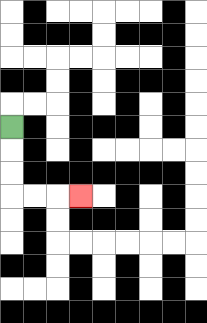{'start': '[0, 5]', 'end': '[3, 8]', 'path_directions': 'D,D,D,R,R,R', 'path_coordinates': '[[0, 5], [0, 6], [0, 7], [0, 8], [1, 8], [2, 8], [3, 8]]'}